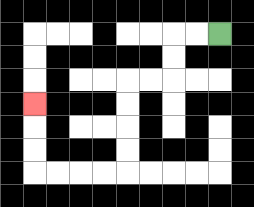{'start': '[9, 1]', 'end': '[1, 4]', 'path_directions': 'L,L,D,D,L,L,D,D,D,D,L,L,L,L,U,U,U', 'path_coordinates': '[[9, 1], [8, 1], [7, 1], [7, 2], [7, 3], [6, 3], [5, 3], [5, 4], [5, 5], [5, 6], [5, 7], [4, 7], [3, 7], [2, 7], [1, 7], [1, 6], [1, 5], [1, 4]]'}